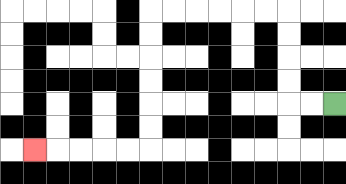{'start': '[14, 4]', 'end': '[1, 6]', 'path_directions': 'L,L,U,U,U,U,L,L,L,L,L,L,D,D,D,D,D,D,L,L,L,L,L', 'path_coordinates': '[[14, 4], [13, 4], [12, 4], [12, 3], [12, 2], [12, 1], [12, 0], [11, 0], [10, 0], [9, 0], [8, 0], [7, 0], [6, 0], [6, 1], [6, 2], [6, 3], [6, 4], [6, 5], [6, 6], [5, 6], [4, 6], [3, 6], [2, 6], [1, 6]]'}